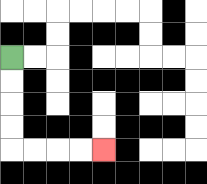{'start': '[0, 2]', 'end': '[4, 6]', 'path_directions': 'D,D,D,D,R,R,R,R', 'path_coordinates': '[[0, 2], [0, 3], [0, 4], [0, 5], [0, 6], [1, 6], [2, 6], [3, 6], [4, 6]]'}